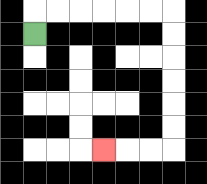{'start': '[1, 1]', 'end': '[4, 6]', 'path_directions': 'U,R,R,R,R,R,R,D,D,D,D,D,D,L,L,L', 'path_coordinates': '[[1, 1], [1, 0], [2, 0], [3, 0], [4, 0], [5, 0], [6, 0], [7, 0], [7, 1], [7, 2], [7, 3], [7, 4], [7, 5], [7, 6], [6, 6], [5, 6], [4, 6]]'}